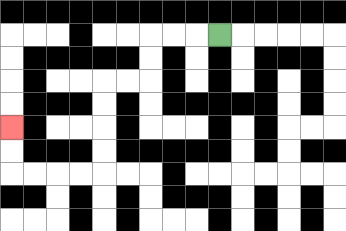{'start': '[9, 1]', 'end': '[0, 5]', 'path_directions': 'L,L,L,D,D,L,L,D,D,D,D,L,L,L,L,U,U', 'path_coordinates': '[[9, 1], [8, 1], [7, 1], [6, 1], [6, 2], [6, 3], [5, 3], [4, 3], [4, 4], [4, 5], [4, 6], [4, 7], [3, 7], [2, 7], [1, 7], [0, 7], [0, 6], [0, 5]]'}